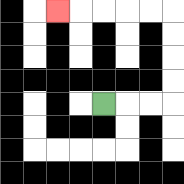{'start': '[4, 4]', 'end': '[2, 0]', 'path_directions': 'R,R,R,U,U,U,U,L,L,L,L,L', 'path_coordinates': '[[4, 4], [5, 4], [6, 4], [7, 4], [7, 3], [7, 2], [7, 1], [7, 0], [6, 0], [5, 0], [4, 0], [3, 0], [2, 0]]'}